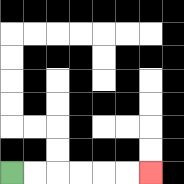{'start': '[0, 7]', 'end': '[6, 7]', 'path_directions': 'R,R,R,R,R,R', 'path_coordinates': '[[0, 7], [1, 7], [2, 7], [3, 7], [4, 7], [5, 7], [6, 7]]'}